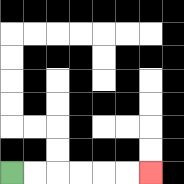{'start': '[0, 7]', 'end': '[6, 7]', 'path_directions': 'R,R,R,R,R,R', 'path_coordinates': '[[0, 7], [1, 7], [2, 7], [3, 7], [4, 7], [5, 7], [6, 7]]'}